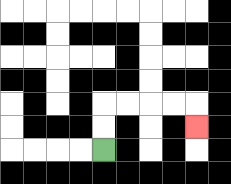{'start': '[4, 6]', 'end': '[8, 5]', 'path_directions': 'U,U,R,R,R,R,D', 'path_coordinates': '[[4, 6], [4, 5], [4, 4], [5, 4], [6, 4], [7, 4], [8, 4], [8, 5]]'}